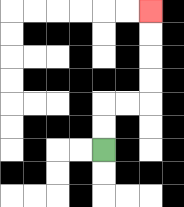{'start': '[4, 6]', 'end': '[6, 0]', 'path_directions': 'U,U,R,R,U,U,U,U', 'path_coordinates': '[[4, 6], [4, 5], [4, 4], [5, 4], [6, 4], [6, 3], [6, 2], [6, 1], [6, 0]]'}